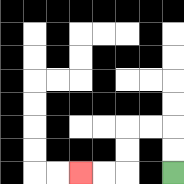{'start': '[7, 7]', 'end': '[3, 7]', 'path_directions': 'U,U,L,L,D,D,L,L', 'path_coordinates': '[[7, 7], [7, 6], [7, 5], [6, 5], [5, 5], [5, 6], [5, 7], [4, 7], [3, 7]]'}